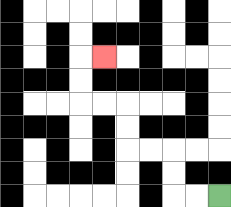{'start': '[9, 8]', 'end': '[4, 2]', 'path_directions': 'L,L,U,U,L,L,U,U,L,L,U,U,R', 'path_coordinates': '[[9, 8], [8, 8], [7, 8], [7, 7], [7, 6], [6, 6], [5, 6], [5, 5], [5, 4], [4, 4], [3, 4], [3, 3], [3, 2], [4, 2]]'}